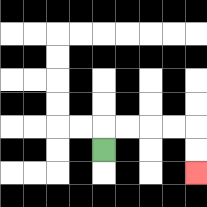{'start': '[4, 6]', 'end': '[8, 7]', 'path_directions': 'U,R,R,R,R,D,D', 'path_coordinates': '[[4, 6], [4, 5], [5, 5], [6, 5], [7, 5], [8, 5], [8, 6], [8, 7]]'}